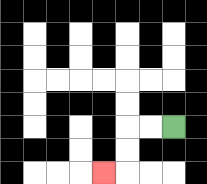{'start': '[7, 5]', 'end': '[4, 7]', 'path_directions': 'L,L,D,D,L', 'path_coordinates': '[[7, 5], [6, 5], [5, 5], [5, 6], [5, 7], [4, 7]]'}